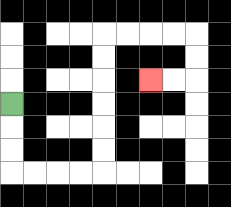{'start': '[0, 4]', 'end': '[6, 3]', 'path_directions': 'D,D,D,R,R,R,R,U,U,U,U,U,U,R,R,R,R,D,D,L,L', 'path_coordinates': '[[0, 4], [0, 5], [0, 6], [0, 7], [1, 7], [2, 7], [3, 7], [4, 7], [4, 6], [4, 5], [4, 4], [4, 3], [4, 2], [4, 1], [5, 1], [6, 1], [7, 1], [8, 1], [8, 2], [8, 3], [7, 3], [6, 3]]'}